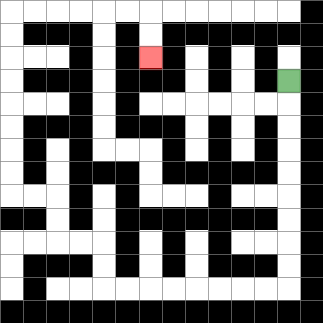{'start': '[12, 3]', 'end': '[6, 2]', 'path_directions': 'D,D,D,D,D,D,D,D,D,L,L,L,L,L,L,L,L,U,U,L,L,U,U,L,L,U,U,U,U,U,U,U,U,R,R,R,R,R,R,D,D', 'path_coordinates': '[[12, 3], [12, 4], [12, 5], [12, 6], [12, 7], [12, 8], [12, 9], [12, 10], [12, 11], [12, 12], [11, 12], [10, 12], [9, 12], [8, 12], [7, 12], [6, 12], [5, 12], [4, 12], [4, 11], [4, 10], [3, 10], [2, 10], [2, 9], [2, 8], [1, 8], [0, 8], [0, 7], [0, 6], [0, 5], [0, 4], [0, 3], [0, 2], [0, 1], [0, 0], [1, 0], [2, 0], [3, 0], [4, 0], [5, 0], [6, 0], [6, 1], [6, 2]]'}